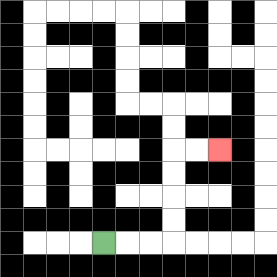{'start': '[4, 10]', 'end': '[9, 6]', 'path_directions': 'R,R,R,U,U,U,U,R,R', 'path_coordinates': '[[4, 10], [5, 10], [6, 10], [7, 10], [7, 9], [7, 8], [7, 7], [7, 6], [8, 6], [9, 6]]'}